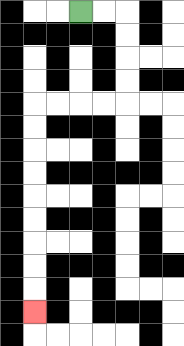{'start': '[3, 0]', 'end': '[1, 13]', 'path_directions': 'R,R,D,D,D,D,L,L,L,L,D,D,D,D,D,D,D,D,D', 'path_coordinates': '[[3, 0], [4, 0], [5, 0], [5, 1], [5, 2], [5, 3], [5, 4], [4, 4], [3, 4], [2, 4], [1, 4], [1, 5], [1, 6], [1, 7], [1, 8], [1, 9], [1, 10], [1, 11], [1, 12], [1, 13]]'}